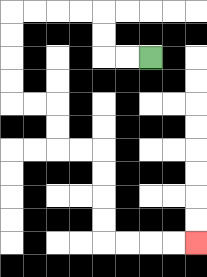{'start': '[6, 2]', 'end': '[8, 10]', 'path_directions': 'L,L,U,U,L,L,L,L,D,D,D,D,R,R,D,D,R,R,D,D,D,D,R,R,R,R', 'path_coordinates': '[[6, 2], [5, 2], [4, 2], [4, 1], [4, 0], [3, 0], [2, 0], [1, 0], [0, 0], [0, 1], [0, 2], [0, 3], [0, 4], [1, 4], [2, 4], [2, 5], [2, 6], [3, 6], [4, 6], [4, 7], [4, 8], [4, 9], [4, 10], [5, 10], [6, 10], [7, 10], [8, 10]]'}